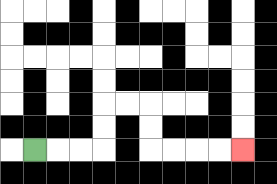{'start': '[1, 6]', 'end': '[10, 6]', 'path_directions': 'R,R,R,U,U,R,R,D,D,R,R,R,R', 'path_coordinates': '[[1, 6], [2, 6], [3, 6], [4, 6], [4, 5], [4, 4], [5, 4], [6, 4], [6, 5], [6, 6], [7, 6], [8, 6], [9, 6], [10, 6]]'}